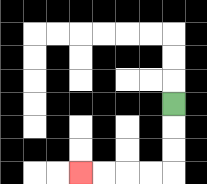{'start': '[7, 4]', 'end': '[3, 7]', 'path_directions': 'D,D,D,L,L,L,L', 'path_coordinates': '[[7, 4], [7, 5], [7, 6], [7, 7], [6, 7], [5, 7], [4, 7], [3, 7]]'}